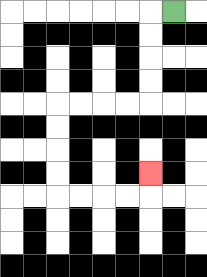{'start': '[7, 0]', 'end': '[6, 7]', 'path_directions': 'L,D,D,D,D,L,L,L,L,D,D,D,D,R,R,R,R,U', 'path_coordinates': '[[7, 0], [6, 0], [6, 1], [6, 2], [6, 3], [6, 4], [5, 4], [4, 4], [3, 4], [2, 4], [2, 5], [2, 6], [2, 7], [2, 8], [3, 8], [4, 8], [5, 8], [6, 8], [6, 7]]'}